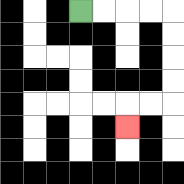{'start': '[3, 0]', 'end': '[5, 5]', 'path_directions': 'R,R,R,R,D,D,D,D,L,L,D', 'path_coordinates': '[[3, 0], [4, 0], [5, 0], [6, 0], [7, 0], [7, 1], [7, 2], [7, 3], [7, 4], [6, 4], [5, 4], [5, 5]]'}